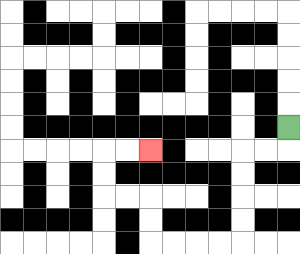{'start': '[12, 5]', 'end': '[6, 6]', 'path_directions': 'D,L,L,D,D,D,D,L,L,L,L,U,U,L,L,U,U,R,R', 'path_coordinates': '[[12, 5], [12, 6], [11, 6], [10, 6], [10, 7], [10, 8], [10, 9], [10, 10], [9, 10], [8, 10], [7, 10], [6, 10], [6, 9], [6, 8], [5, 8], [4, 8], [4, 7], [4, 6], [5, 6], [6, 6]]'}